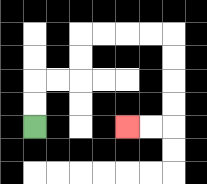{'start': '[1, 5]', 'end': '[5, 5]', 'path_directions': 'U,U,R,R,U,U,R,R,R,R,D,D,D,D,L,L', 'path_coordinates': '[[1, 5], [1, 4], [1, 3], [2, 3], [3, 3], [3, 2], [3, 1], [4, 1], [5, 1], [6, 1], [7, 1], [7, 2], [7, 3], [7, 4], [7, 5], [6, 5], [5, 5]]'}